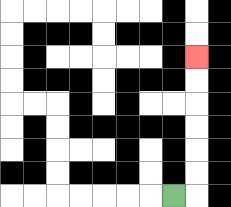{'start': '[7, 8]', 'end': '[8, 2]', 'path_directions': 'R,U,U,U,U,U,U', 'path_coordinates': '[[7, 8], [8, 8], [8, 7], [8, 6], [8, 5], [8, 4], [8, 3], [8, 2]]'}